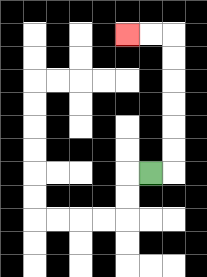{'start': '[6, 7]', 'end': '[5, 1]', 'path_directions': 'R,U,U,U,U,U,U,L,L', 'path_coordinates': '[[6, 7], [7, 7], [7, 6], [7, 5], [7, 4], [7, 3], [7, 2], [7, 1], [6, 1], [5, 1]]'}